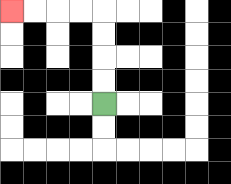{'start': '[4, 4]', 'end': '[0, 0]', 'path_directions': 'U,U,U,U,L,L,L,L', 'path_coordinates': '[[4, 4], [4, 3], [4, 2], [4, 1], [4, 0], [3, 0], [2, 0], [1, 0], [0, 0]]'}